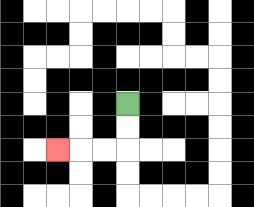{'start': '[5, 4]', 'end': '[2, 6]', 'path_directions': 'D,D,L,L,L', 'path_coordinates': '[[5, 4], [5, 5], [5, 6], [4, 6], [3, 6], [2, 6]]'}